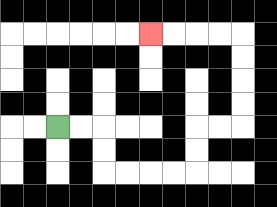{'start': '[2, 5]', 'end': '[6, 1]', 'path_directions': 'R,R,D,D,R,R,R,R,U,U,R,R,U,U,U,U,L,L,L,L', 'path_coordinates': '[[2, 5], [3, 5], [4, 5], [4, 6], [4, 7], [5, 7], [6, 7], [7, 7], [8, 7], [8, 6], [8, 5], [9, 5], [10, 5], [10, 4], [10, 3], [10, 2], [10, 1], [9, 1], [8, 1], [7, 1], [6, 1]]'}